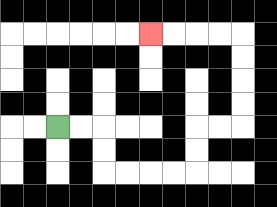{'start': '[2, 5]', 'end': '[6, 1]', 'path_directions': 'R,R,D,D,R,R,R,R,U,U,R,R,U,U,U,U,L,L,L,L', 'path_coordinates': '[[2, 5], [3, 5], [4, 5], [4, 6], [4, 7], [5, 7], [6, 7], [7, 7], [8, 7], [8, 6], [8, 5], [9, 5], [10, 5], [10, 4], [10, 3], [10, 2], [10, 1], [9, 1], [8, 1], [7, 1], [6, 1]]'}